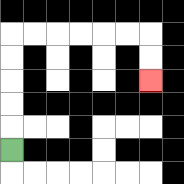{'start': '[0, 6]', 'end': '[6, 3]', 'path_directions': 'U,U,U,U,U,R,R,R,R,R,R,D,D', 'path_coordinates': '[[0, 6], [0, 5], [0, 4], [0, 3], [0, 2], [0, 1], [1, 1], [2, 1], [3, 1], [4, 1], [5, 1], [6, 1], [6, 2], [6, 3]]'}